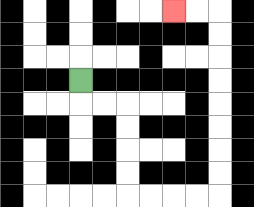{'start': '[3, 3]', 'end': '[7, 0]', 'path_directions': 'D,R,R,D,D,D,D,R,R,R,R,U,U,U,U,U,U,U,U,L,L', 'path_coordinates': '[[3, 3], [3, 4], [4, 4], [5, 4], [5, 5], [5, 6], [5, 7], [5, 8], [6, 8], [7, 8], [8, 8], [9, 8], [9, 7], [9, 6], [9, 5], [9, 4], [9, 3], [9, 2], [9, 1], [9, 0], [8, 0], [7, 0]]'}